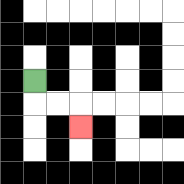{'start': '[1, 3]', 'end': '[3, 5]', 'path_directions': 'D,R,R,D', 'path_coordinates': '[[1, 3], [1, 4], [2, 4], [3, 4], [3, 5]]'}